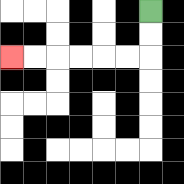{'start': '[6, 0]', 'end': '[0, 2]', 'path_directions': 'D,D,L,L,L,L,L,L', 'path_coordinates': '[[6, 0], [6, 1], [6, 2], [5, 2], [4, 2], [3, 2], [2, 2], [1, 2], [0, 2]]'}